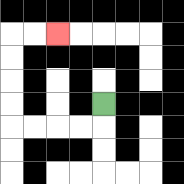{'start': '[4, 4]', 'end': '[2, 1]', 'path_directions': 'D,L,L,L,L,U,U,U,U,R,R', 'path_coordinates': '[[4, 4], [4, 5], [3, 5], [2, 5], [1, 5], [0, 5], [0, 4], [0, 3], [0, 2], [0, 1], [1, 1], [2, 1]]'}